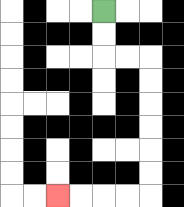{'start': '[4, 0]', 'end': '[2, 8]', 'path_directions': 'D,D,R,R,D,D,D,D,D,D,L,L,L,L', 'path_coordinates': '[[4, 0], [4, 1], [4, 2], [5, 2], [6, 2], [6, 3], [6, 4], [6, 5], [6, 6], [6, 7], [6, 8], [5, 8], [4, 8], [3, 8], [2, 8]]'}